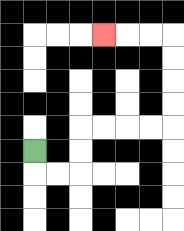{'start': '[1, 6]', 'end': '[4, 1]', 'path_directions': 'D,R,R,U,U,R,R,R,R,U,U,U,U,L,L,L', 'path_coordinates': '[[1, 6], [1, 7], [2, 7], [3, 7], [3, 6], [3, 5], [4, 5], [5, 5], [6, 5], [7, 5], [7, 4], [7, 3], [7, 2], [7, 1], [6, 1], [5, 1], [4, 1]]'}